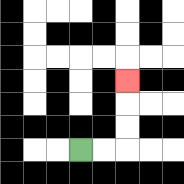{'start': '[3, 6]', 'end': '[5, 3]', 'path_directions': 'R,R,U,U,U', 'path_coordinates': '[[3, 6], [4, 6], [5, 6], [5, 5], [5, 4], [5, 3]]'}